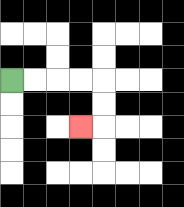{'start': '[0, 3]', 'end': '[3, 5]', 'path_directions': 'R,R,R,R,D,D,L', 'path_coordinates': '[[0, 3], [1, 3], [2, 3], [3, 3], [4, 3], [4, 4], [4, 5], [3, 5]]'}